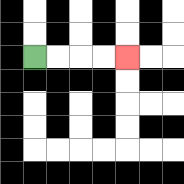{'start': '[1, 2]', 'end': '[5, 2]', 'path_directions': 'R,R,R,R', 'path_coordinates': '[[1, 2], [2, 2], [3, 2], [4, 2], [5, 2]]'}